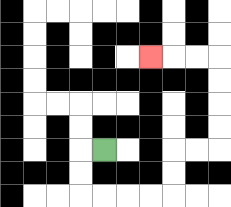{'start': '[4, 6]', 'end': '[6, 2]', 'path_directions': 'L,D,D,R,R,R,R,U,U,R,R,U,U,U,U,L,L,L', 'path_coordinates': '[[4, 6], [3, 6], [3, 7], [3, 8], [4, 8], [5, 8], [6, 8], [7, 8], [7, 7], [7, 6], [8, 6], [9, 6], [9, 5], [9, 4], [9, 3], [9, 2], [8, 2], [7, 2], [6, 2]]'}